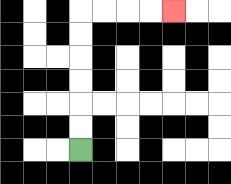{'start': '[3, 6]', 'end': '[7, 0]', 'path_directions': 'U,U,U,U,U,U,R,R,R,R', 'path_coordinates': '[[3, 6], [3, 5], [3, 4], [3, 3], [3, 2], [3, 1], [3, 0], [4, 0], [5, 0], [6, 0], [7, 0]]'}